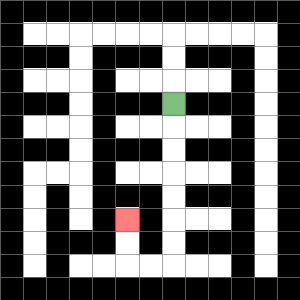{'start': '[7, 4]', 'end': '[5, 9]', 'path_directions': 'D,D,D,D,D,D,D,L,L,U,U', 'path_coordinates': '[[7, 4], [7, 5], [7, 6], [7, 7], [7, 8], [7, 9], [7, 10], [7, 11], [6, 11], [5, 11], [5, 10], [5, 9]]'}